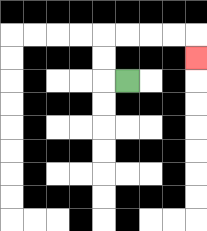{'start': '[5, 3]', 'end': '[8, 2]', 'path_directions': 'L,U,U,R,R,R,R,D', 'path_coordinates': '[[5, 3], [4, 3], [4, 2], [4, 1], [5, 1], [6, 1], [7, 1], [8, 1], [8, 2]]'}